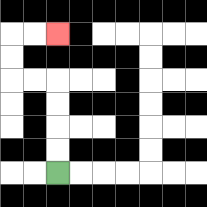{'start': '[2, 7]', 'end': '[2, 1]', 'path_directions': 'U,U,U,U,L,L,U,U,R,R', 'path_coordinates': '[[2, 7], [2, 6], [2, 5], [2, 4], [2, 3], [1, 3], [0, 3], [0, 2], [0, 1], [1, 1], [2, 1]]'}